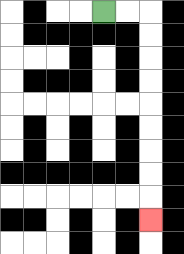{'start': '[4, 0]', 'end': '[6, 9]', 'path_directions': 'R,R,D,D,D,D,D,D,D,D,D', 'path_coordinates': '[[4, 0], [5, 0], [6, 0], [6, 1], [6, 2], [6, 3], [6, 4], [6, 5], [6, 6], [6, 7], [6, 8], [6, 9]]'}